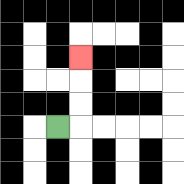{'start': '[2, 5]', 'end': '[3, 2]', 'path_directions': 'R,U,U,U', 'path_coordinates': '[[2, 5], [3, 5], [3, 4], [3, 3], [3, 2]]'}